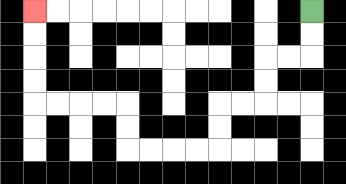{'start': '[13, 0]', 'end': '[1, 0]', 'path_directions': 'D,D,L,L,D,D,L,L,D,D,L,L,L,L,U,U,L,L,L,L,U,U,U,U', 'path_coordinates': '[[13, 0], [13, 1], [13, 2], [12, 2], [11, 2], [11, 3], [11, 4], [10, 4], [9, 4], [9, 5], [9, 6], [8, 6], [7, 6], [6, 6], [5, 6], [5, 5], [5, 4], [4, 4], [3, 4], [2, 4], [1, 4], [1, 3], [1, 2], [1, 1], [1, 0]]'}